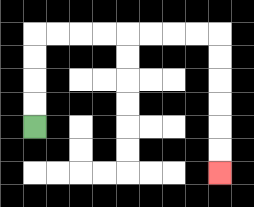{'start': '[1, 5]', 'end': '[9, 7]', 'path_directions': 'U,U,U,U,R,R,R,R,R,R,R,R,D,D,D,D,D,D', 'path_coordinates': '[[1, 5], [1, 4], [1, 3], [1, 2], [1, 1], [2, 1], [3, 1], [4, 1], [5, 1], [6, 1], [7, 1], [8, 1], [9, 1], [9, 2], [9, 3], [9, 4], [9, 5], [9, 6], [9, 7]]'}